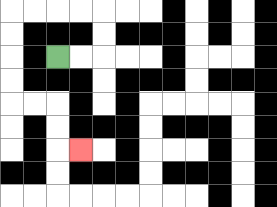{'start': '[2, 2]', 'end': '[3, 6]', 'path_directions': 'R,R,U,U,L,L,L,L,D,D,D,D,R,R,D,D,R', 'path_coordinates': '[[2, 2], [3, 2], [4, 2], [4, 1], [4, 0], [3, 0], [2, 0], [1, 0], [0, 0], [0, 1], [0, 2], [0, 3], [0, 4], [1, 4], [2, 4], [2, 5], [2, 6], [3, 6]]'}